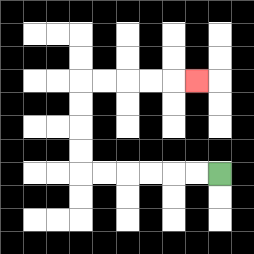{'start': '[9, 7]', 'end': '[8, 3]', 'path_directions': 'L,L,L,L,L,L,U,U,U,U,R,R,R,R,R', 'path_coordinates': '[[9, 7], [8, 7], [7, 7], [6, 7], [5, 7], [4, 7], [3, 7], [3, 6], [3, 5], [3, 4], [3, 3], [4, 3], [5, 3], [6, 3], [7, 3], [8, 3]]'}